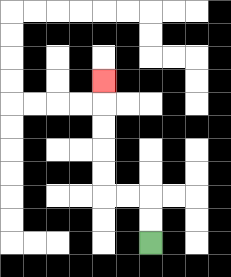{'start': '[6, 10]', 'end': '[4, 3]', 'path_directions': 'U,U,L,L,U,U,U,U,U', 'path_coordinates': '[[6, 10], [6, 9], [6, 8], [5, 8], [4, 8], [4, 7], [4, 6], [4, 5], [4, 4], [4, 3]]'}